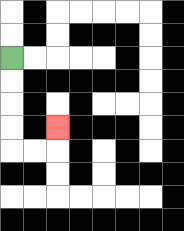{'start': '[0, 2]', 'end': '[2, 5]', 'path_directions': 'D,D,D,D,R,R,U', 'path_coordinates': '[[0, 2], [0, 3], [0, 4], [0, 5], [0, 6], [1, 6], [2, 6], [2, 5]]'}